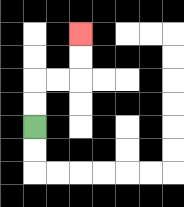{'start': '[1, 5]', 'end': '[3, 1]', 'path_directions': 'U,U,R,R,U,U', 'path_coordinates': '[[1, 5], [1, 4], [1, 3], [2, 3], [3, 3], [3, 2], [3, 1]]'}